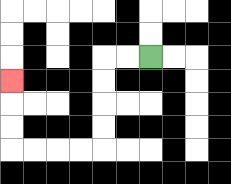{'start': '[6, 2]', 'end': '[0, 3]', 'path_directions': 'L,L,D,D,D,D,L,L,L,L,U,U,U', 'path_coordinates': '[[6, 2], [5, 2], [4, 2], [4, 3], [4, 4], [4, 5], [4, 6], [3, 6], [2, 6], [1, 6], [0, 6], [0, 5], [0, 4], [0, 3]]'}